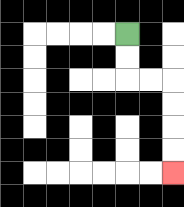{'start': '[5, 1]', 'end': '[7, 7]', 'path_directions': 'D,D,R,R,D,D,D,D', 'path_coordinates': '[[5, 1], [5, 2], [5, 3], [6, 3], [7, 3], [7, 4], [7, 5], [7, 6], [7, 7]]'}